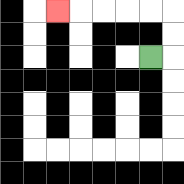{'start': '[6, 2]', 'end': '[2, 0]', 'path_directions': 'R,U,U,L,L,L,L,L', 'path_coordinates': '[[6, 2], [7, 2], [7, 1], [7, 0], [6, 0], [5, 0], [4, 0], [3, 0], [2, 0]]'}